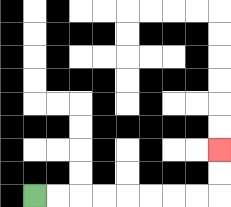{'start': '[1, 8]', 'end': '[9, 6]', 'path_directions': 'R,R,R,R,R,R,R,R,U,U', 'path_coordinates': '[[1, 8], [2, 8], [3, 8], [4, 8], [5, 8], [6, 8], [7, 8], [8, 8], [9, 8], [9, 7], [9, 6]]'}